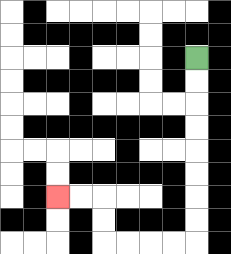{'start': '[8, 2]', 'end': '[2, 8]', 'path_directions': 'D,D,D,D,D,D,D,D,L,L,L,L,U,U,L,L', 'path_coordinates': '[[8, 2], [8, 3], [8, 4], [8, 5], [8, 6], [8, 7], [8, 8], [8, 9], [8, 10], [7, 10], [6, 10], [5, 10], [4, 10], [4, 9], [4, 8], [3, 8], [2, 8]]'}